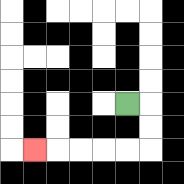{'start': '[5, 4]', 'end': '[1, 6]', 'path_directions': 'R,D,D,L,L,L,L,L', 'path_coordinates': '[[5, 4], [6, 4], [6, 5], [6, 6], [5, 6], [4, 6], [3, 6], [2, 6], [1, 6]]'}